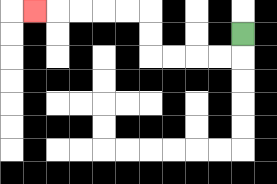{'start': '[10, 1]', 'end': '[1, 0]', 'path_directions': 'D,L,L,L,L,U,U,L,L,L,L,L', 'path_coordinates': '[[10, 1], [10, 2], [9, 2], [8, 2], [7, 2], [6, 2], [6, 1], [6, 0], [5, 0], [4, 0], [3, 0], [2, 0], [1, 0]]'}